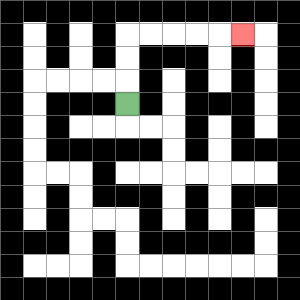{'start': '[5, 4]', 'end': '[10, 1]', 'path_directions': 'U,U,U,R,R,R,R,R', 'path_coordinates': '[[5, 4], [5, 3], [5, 2], [5, 1], [6, 1], [7, 1], [8, 1], [9, 1], [10, 1]]'}